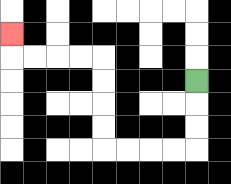{'start': '[8, 3]', 'end': '[0, 1]', 'path_directions': 'D,D,D,L,L,L,L,U,U,U,U,L,L,L,L,U', 'path_coordinates': '[[8, 3], [8, 4], [8, 5], [8, 6], [7, 6], [6, 6], [5, 6], [4, 6], [4, 5], [4, 4], [4, 3], [4, 2], [3, 2], [2, 2], [1, 2], [0, 2], [0, 1]]'}